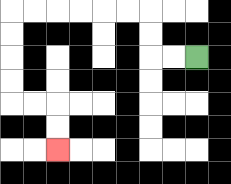{'start': '[8, 2]', 'end': '[2, 6]', 'path_directions': 'L,L,U,U,L,L,L,L,L,L,D,D,D,D,R,R,D,D', 'path_coordinates': '[[8, 2], [7, 2], [6, 2], [6, 1], [6, 0], [5, 0], [4, 0], [3, 0], [2, 0], [1, 0], [0, 0], [0, 1], [0, 2], [0, 3], [0, 4], [1, 4], [2, 4], [2, 5], [2, 6]]'}